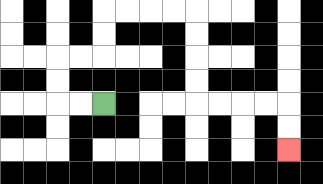{'start': '[4, 4]', 'end': '[12, 6]', 'path_directions': 'L,L,U,U,R,R,U,U,R,R,R,R,D,D,D,D,R,R,R,R,D,D', 'path_coordinates': '[[4, 4], [3, 4], [2, 4], [2, 3], [2, 2], [3, 2], [4, 2], [4, 1], [4, 0], [5, 0], [6, 0], [7, 0], [8, 0], [8, 1], [8, 2], [8, 3], [8, 4], [9, 4], [10, 4], [11, 4], [12, 4], [12, 5], [12, 6]]'}